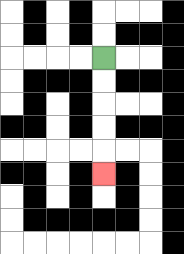{'start': '[4, 2]', 'end': '[4, 7]', 'path_directions': 'D,D,D,D,D', 'path_coordinates': '[[4, 2], [4, 3], [4, 4], [4, 5], [4, 6], [4, 7]]'}